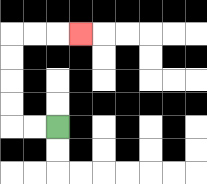{'start': '[2, 5]', 'end': '[3, 1]', 'path_directions': 'L,L,U,U,U,U,R,R,R', 'path_coordinates': '[[2, 5], [1, 5], [0, 5], [0, 4], [0, 3], [0, 2], [0, 1], [1, 1], [2, 1], [3, 1]]'}